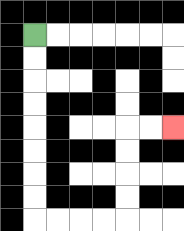{'start': '[1, 1]', 'end': '[7, 5]', 'path_directions': 'D,D,D,D,D,D,D,D,R,R,R,R,U,U,U,U,R,R', 'path_coordinates': '[[1, 1], [1, 2], [1, 3], [1, 4], [1, 5], [1, 6], [1, 7], [1, 8], [1, 9], [2, 9], [3, 9], [4, 9], [5, 9], [5, 8], [5, 7], [5, 6], [5, 5], [6, 5], [7, 5]]'}